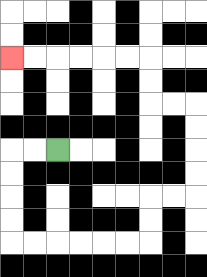{'start': '[2, 6]', 'end': '[0, 2]', 'path_directions': 'L,L,D,D,D,D,R,R,R,R,R,R,U,U,R,R,U,U,U,U,L,L,U,U,L,L,L,L,L,L', 'path_coordinates': '[[2, 6], [1, 6], [0, 6], [0, 7], [0, 8], [0, 9], [0, 10], [1, 10], [2, 10], [3, 10], [4, 10], [5, 10], [6, 10], [6, 9], [6, 8], [7, 8], [8, 8], [8, 7], [8, 6], [8, 5], [8, 4], [7, 4], [6, 4], [6, 3], [6, 2], [5, 2], [4, 2], [3, 2], [2, 2], [1, 2], [0, 2]]'}